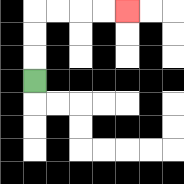{'start': '[1, 3]', 'end': '[5, 0]', 'path_directions': 'U,U,U,R,R,R,R', 'path_coordinates': '[[1, 3], [1, 2], [1, 1], [1, 0], [2, 0], [3, 0], [4, 0], [5, 0]]'}